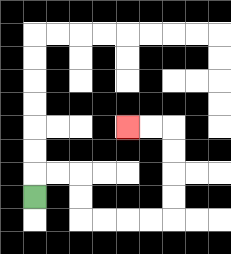{'start': '[1, 8]', 'end': '[5, 5]', 'path_directions': 'U,R,R,D,D,R,R,R,R,U,U,U,U,L,L', 'path_coordinates': '[[1, 8], [1, 7], [2, 7], [3, 7], [3, 8], [3, 9], [4, 9], [5, 9], [6, 9], [7, 9], [7, 8], [7, 7], [7, 6], [7, 5], [6, 5], [5, 5]]'}